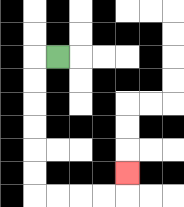{'start': '[2, 2]', 'end': '[5, 7]', 'path_directions': 'L,D,D,D,D,D,D,R,R,R,R,U', 'path_coordinates': '[[2, 2], [1, 2], [1, 3], [1, 4], [1, 5], [1, 6], [1, 7], [1, 8], [2, 8], [3, 8], [4, 8], [5, 8], [5, 7]]'}